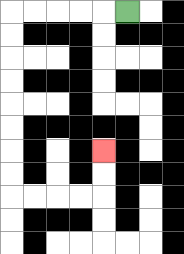{'start': '[5, 0]', 'end': '[4, 6]', 'path_directions': 'L,L,L,L,L,D,D,D,D,D,D,D,D,R,R,R,R,U,U', 'path_coordinates': '[[5, 0], [4, 0], [3, 0], [2, 0], [1, 0], [0, 0], [0, 1], [0, 2], [0, 3], [0, 4], [0, 5], [0, 6], [0, 7], [0, 8], [1, 8], [2, 8], [3, 8], [4, 8], [4, 7], [4, 6]]'}